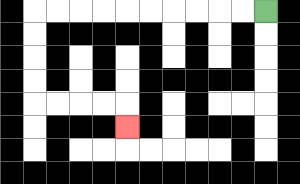{'start': '[11, 0]', 'end': '[5, 5]', 'path_directions': 'L,L,L,L,L,L,L,L,L,L,D,D,D,D,R,R,R,R,D', 'path_coordinates': '[[11, 0], [10, 0], [9, 0], [8, 0], [7, 0], [6, 0], [5, 0], [4, 0], [3, 0], [2, 0], [1, 0], [1, 1], [1, 2], [1, 3], [1, 4], [2, 4], [3, 4], [4, 4], [5, 4], [5, 5]]'}